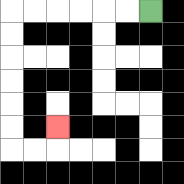{'start': '[6, 0]', 'end': '[2, 5]', 'path_directions': 'L,L,L,L,L,L,D,D,D,D,D,D,R,R,U', 'path_coordinates': '[[6, 0], [5, 0], [4, 0], [3, 0], [2, 0], [1, 0], [0, 0], [0, 1], [0, 2], [0, 3], [0, 4], [0, 5], [0, 6], [1, 6], [2, 6], [2, 5]]'}